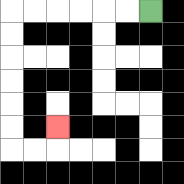{'start': '[6, 0]', 'end': '[2, 5]', 'path_directions': 'L,L,L,L,L,L,D,D,D,D,D,D,R,R,U', 'path_coordinates': '[[6, 0], [5, 0], [4, 0], [3, 0], [2, 0], [1, 0], [0, 0], [0, 1], [0, 2], [0, 3], [0, 4], [0, 5], [0, 6], [1, 6], [2, 6], [2, 5]]'}